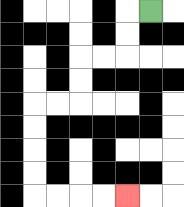{'start': '[6, 0]', 'end': '[5, 8]', 'path_directions': 'L,D,D,L,L,D,D,L,L,D,D,D,D,R,R,R,R', 'path_coordinates': '[[6, 0], [5, 0], [5, 1], [5, 2], [4, 2], [3, 2], [3, 3], [3, 4], [2, 4], [1, 4], [1, 5], [1, 6], [1, 7], [1, 8], [2, 8], [3, 8], [4, 8], [5, 8]]'}